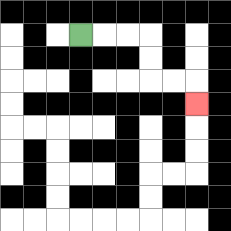{'start': '[3, 1]', 'end': '[8, 4]', 'path_directions': 'R,R,R,D,D,R,R,D', 'path_coordinates': '[[3, 1], [4, 1], [5, 1], [6, 1], [6, 2], [6, 3], [7, 3], [8, 3], [8, 4]]'}